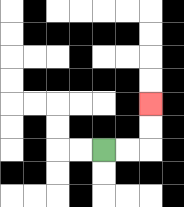{'start': '[4, 6]', 'end': '[6, 4]', 'path_directions': 'R,R,U,U', 'path_coordinates': '[[4, 6], [5, 6], [6, 6], [6, 5], [6, 4]]'}